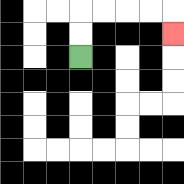{'start': '[3, 2]', 'end': '[7, 1]', 'path_directions': 'U,U,R,R,R,R,D', 'path_coordinates': '[[3, 2], [3, 1], [3, 0], [4, 0], [5, 0], [6, 0], [7, 0], [7, 1]]'}